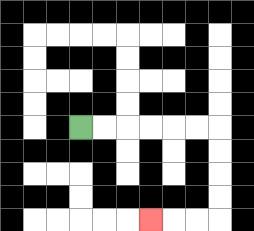{'start': '[3, 5]', 'end': '[6, 9]', 'path_directions': 'R,R,R,R,R,R,D,D,D,D,L,L,L', 'path_coordinates': '[[3, 5], [4, 5], [5, 5], [6, 5], [7, 5], [8, 5], [9, 5], [9, 6], [9, 7], [9, 8], [9, 9], [8, 9], [7, 9], [6, 9]]'}